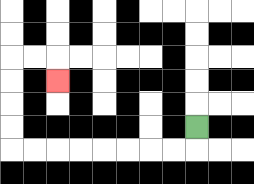{'start': '[8, 5]', 'end': '[2, 3]', 'path_directions': 'D,L,L,L,L,L,L,L,L,U,U,U,U,R,R,D', 'path_coordinates': '[[8, 5], [8, 6], [7, 6], [6, 6], [5, 6], [4, 6], [3, 6], [2, 6], [1, 6], [0, 6], [0, 5], [0, 4], [0, 3], [0, 2], [1, 2], [2, 2], [2, 3]]'}